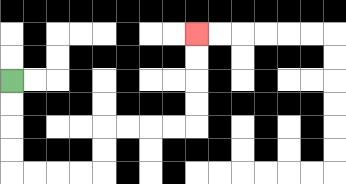{'start': '[0, 3]', 'end': '[8, 1]', 'path_directions': 'D,D,D,D,R,R,R,R,U,U,R,R,R,R,U,U,U,U', 'path_coordinates': '[[0, 3], [0, 4], [0, 5], [0, 6], [0, 7], [1, 7], [2, 7], [3, 7], [4, 7], [4, 6], [4, 5], [5, 5], [6, 5], [7, 5], [8, 5], [8, 4], [8, 3], [8, 2], [8, 1]]'}